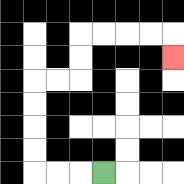{'start': '[4, 7]', 'end': '[7, 2]', 'path_directions': 'L,L,L,U,U,U,U,R,R,U,U,R,R,R,R,D', 'path_coordinates': '[[4, 7], [3, 7], [2, 7], [1, 7], [1, 6], [1, 5], [1, 4], [1, 3], [2, 3], [3, 3], [3, 2], [3, 1], [4, 1], [5, 1], [6, 1], [7, 1], [7, 2]]'}